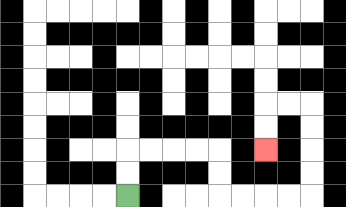{'start': '[5, 8]', 'end': '[11, 6]', 'path_directions': 'U,U,R,R,R,R,D,D,R,R,R,R,U,U,U,U,L,L,D,D', 'path_coordinates': '[[5, 8], [5, 7], [5, 6], [6, 6], [7, 6], [8, 6], [9, 6], [9, 7], [9, 8], [10, 8], [11, 8], [12, 8], [13, 8], [13, 7], [13, 6], [13, 5], [13, 4], [12, 4], [11, 4], [11, 5], [11, 6]]'}